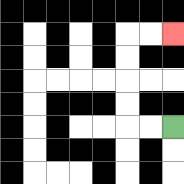{'start': '[7, 5]', 'end': '[7, 1]', 'path_directions': 'L,L,U,U,U,U,R,R', 'path_coordinates': '[[7, 5], [6, 5], [5, 5], [5, 4], [5, 3], [5, 2], [5, 1], [6, 1], [7, 1]]'}